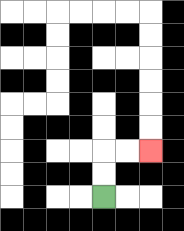{'start': '[4, 8]', 'end': '[6, 6]', 'path_directions': 'U,U,R,R', 'path_coordinates': '[[4, 8], [4, 7], [4, 6], [5, 6], [6, 6]]'}